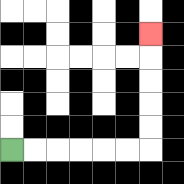{'start': '[0, 6]', 'end': '[6, 1]', 'path_directions': 'R,R,R,R,R,R,U,U,U,U,U', 'path_coordinates': '[[0, 6], [1, 6], [2, 6], [3, 6], [4, 6], [5, 6], [6, 6], [6, 5], [6, 4], [6, 3], [6, 2], [6, 1]]'}